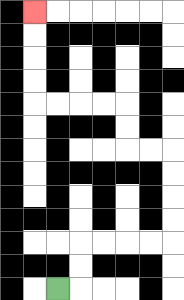{'start': '[2, 12]', 'end': '[1, 0]', 'path_directions': 'R,U,U,R,R,R,R,U,U,U,U,L,L,U,U,L,L,L,L,U,U,U,U', 'path_coordinates': '[[2, 12], [3, 12], [3, 11], [3, 10], [4, 10], [5, 10], [6, 10], [7, 10], [7, 9], [7, 8], [7, 7], [7, 6], [6, 6], [5, 6], [5, 5], [5, 4], [4, 4], [3, 4], [2, 4], [1, 4], [1, 3], [1, 2], [1, 1], [1, 0]]'}